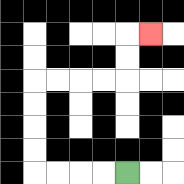{'start': '[5, 7]', 'end': '[6, 1]', 'path_directions': 'L,L,L,L,U,U,U,U,R,R,R,R,U,U,R', 'path_coordinates': '[[5, 7], [4, 7], [3, 7], [2, 7], [1, 7], [1, 6], [1, 5], [1, 4], [1, 3], [2, 3], [3, 3], [4, 3], [5, 3], [5, 2], [5, 1], [6, 1]]'}